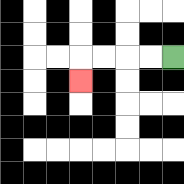{'start': '[7, 2]', 'end': '[3, 3]', 'path_directions': 'L,L,L,L,D', 'path_coordinates': '[[7, 2], [6, 2], [5, 2], [4, 2], [3, 2], [3, 3]]'}